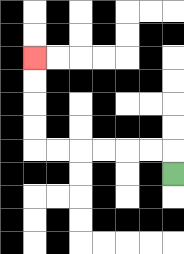{'start': '[7, 7]', 'end': '[1, 2]', 'path_directions': 'U,L,L,L,L,L,L,U,U,U,U', 'path_coordinates': '[[7, 7], [7, 6], [6, 6], [5, 6], [4, 6], [3, 6], [2, 6], [1, 6], [1, 5], [1, 4], [1, 3], [1, 2]]'}